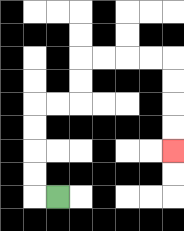{'start': '[2, 8]', 'end': '[7, 6]', 'path_directions': 'L,U,U,U,U,R,R,U,U,R,R,R,R,D,D,D,D', 'path_coordinates': '[[2, 8], [1, 8], [1, 7], [1, 6], [1, 5], [1, 4], [2, 4], [3, 4], [3, 3], [3, 2], [4, 2], [5, 2], [6, 2], [7, 2], [7, 3], [7, 4], [7, 5], [7, 6]]'}